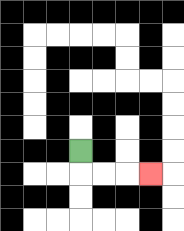{'start': '[3, 6]', 'end': '[6, 7]', 'path_directions': 'D,R,R,R', 'path_coordinates': '[[3, 6], [3, 7], [4, 7], [5, 7], [6, 7]]'}